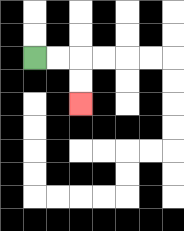{'start': '[1, 2]', 'end': '[3, 4]', 'path_directions': 'R,R,D,D', 'path_coordinates': '[[1, 2], [2, 2], [3, 2], [3, 3], [3, 4]]'}